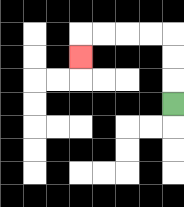{'start': '[7, 4]', 'end': '[3, 2]', 'path_directions': 'U,U,U,L,L,L,L,D', 'path_coordinates': '[[7, 4], [7, 3], [7, 2], [7, 1], [6, 1], [5, 1], [4, 1], [3, 1], [3, 2]]'}